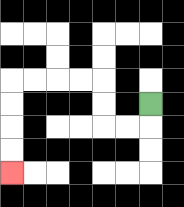{'start': '[6, 4]', 'end': '[0, 7]', 'path_directions': 'D,L,L,U,U,L,L,L,L,D,D,D,D', 'path_coordinates': '[[6, 4], [6, 5], [5, 5], [4, 5], [4, 4], [4, 3], [3, 3], [2, 3], [1, 3], [0, 3], [0, 4], [0, 5], [0, 6], [0, 7]]'}